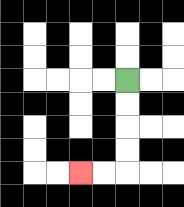{'start': '[5, 3]', 'end': '[3, 7]', 'path_directions': 'D,D,D,D,L,L', 'path_coordinates': '[[5, 3], [5, 4], [5, 5], [5, 6], [5, 7], [4, 7], [3, 7]]'}